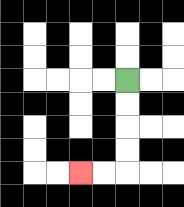{'start': '[5, 3]', 'end': '[3, 7]', 'path_directions': 'D,D,D,D,L,L', 'path_coordinates': '[[5, 3], [5, 4], [5, 5], [5, 6], [5, 7], [4, 7], [3, 7]]'}